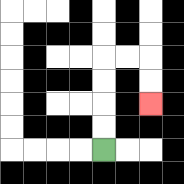{'start': '[4, 6]', 'end': '[6, 4]', 'path_directions': 'U,U,U,U,R,R,D,D', 'path_coordinates': '[[4, 6], [4, 5], [4, 4], [4, 3], [4, 2], [5, 2], [6, 2], [6, 3], [6, 4]]'}